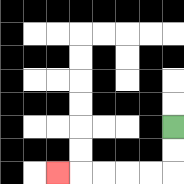{'start': '[7, 5]', 'end': '[2, 7]', 'path_directions': 'D,D,L,L,L,L,L', 'path_coordinates': '[[7, 5], [7, 6], [7, 7], [6, 7], [5, 7], [4, 7], [3, 7], [2, 7]]'}